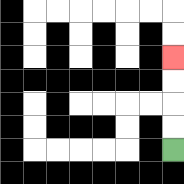{'start': '[7, 6]', 'end': '[7, 2]', 'path_directions': 'U,U,U,U', 'path_coordinates': '[[7, 6], [7, 5], [7, 4], [7, 3], [7, 2]]'}